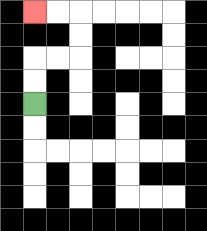{'start': '[1, 4]', 'end': '[1, 0]', 'path_directions': 'U,U,R,R,U,U,L,L', 'path_coordinates': '[[1, 4], [1, 3], [1, 2], [2, 2], [3, 2], [3, 1], [3, 0], [2, 0], [1, 0]]'}